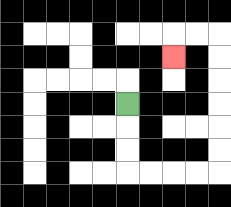{'start': '[5, 4]', 'end': '[7, 2]', 'path_directions': 'D,D,D,R,R,R,R,U,U,U,U,U,U,L,L,D', 'path_coordinates': '[[5, 4], [5, 5], [5, 6], [5, 7], [6, 7], [7, 7], [8, 7], [9, 7], [9, 6], [9, 5], [9, 4], [9, 3], [9, 2], [9, 1], [8, 1], [7, 1], [7, 2]]'}